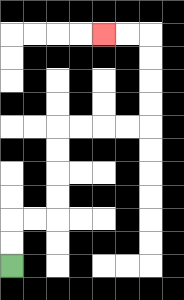{'start': '[0, 11]', 'end': '[4, 1]', 'path_directions': 'U,U,R,R,U,U,U,U,R,R,R,R,U,U,U,U,L,L', 'path_coordinates': '[[0, 11], [0, 10], [0, 9], [1, 9], [2, 9], [2, 8], [2, 7], [2, 6], [2, 5], [3, 5], [4, 5], [5, 5], [6, 5], [6, 4], [6, 3], [6, 2], [6, 1], [5, 1], [4, 1]]'}